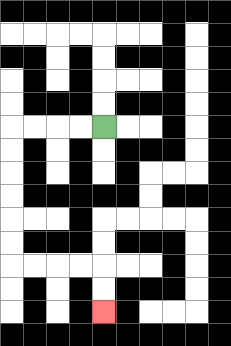{'start': '[4, 5]', 'end': '[4, 13]', 'path_directions': 'L,L,L,L,D,D,D,D,D,D,R,R,R,R,D,D', 'path_coordinates': '[[4, 5], [3, 5], [2, 5], [1, 5], [0, 5], [0, 6], [0, 7], [0, 8], [0, 9], [0, 10], [0, 11], [1, 11], [2, 11], [3, 11], [4, 11], [4, 12], [4, 13]]'}